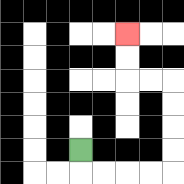{'start': '[3, 6]', 'end': '[5, 1]', 'path_directions': 'D,R,R,R,R,U,U,U,U,L,L,U,U', 'path_coordinates': '[[3, 6], [3, 7], [4, 7], [5, 7], [6, 7], [7, 7], [7, 6], [7, 5], [7, 4], [7, 3], [6, 3], [5, 3], [5, 2], [5, 1]]'}